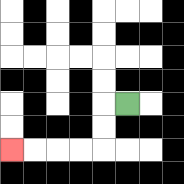{'start': '[5, 4]', 'end': '[0, 6]', 'path_directions': 'L,D,D,L,L,L,L', 'path_coordinates': '[[5, 4], [4, 4], [4, 5], [4, 6], [3, 6], [2, 6], [1, 6], [0, 6]]'}